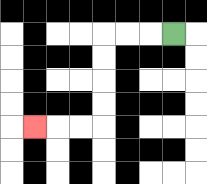{'start': '[7, 1]', 'end': '[1, 5]', 'path_directions': 'L,L,L,D,D,D,D,L,L,L', 'path_coordinates': '[[7, 1], [6, 1], [5, 1], [4, 1], [4, 2], [4, 3], [4, 4], [4, 5], [3, 5], [2, 5], [1, 5]]'}